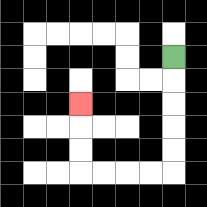{'start': '[7, 2]', 'end': '[3, 4]', 'path_directions': 'D,D,D,D,D,L,L,L,L,U,U,U', 'path_coordinates': '[[7, 2], [7, 3], [7, 4], [7, 5], [7, 6], [7, 7], [6, 7], [5, 7], [4, 7], [3, 7], [3, 6], [3, 5], [3, 4]]'}